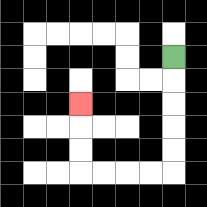{'start': '[7, 2]', 'end': '[3, 4]', 'path_directions': 'D,D,D,D,D,L,L,L,L,U,U,U', 'path_coordinates': '[[7, 2], [7, 3], [7, 4], [7, 5], [7, 6], [7, 7], [6, 7], [5, 7], [4, 7], [3, 7], [3, 6], [3, 5], [3, 4]]'}